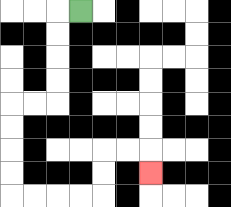{'start': '[3, 0]', 'end': '[6, 7]', 'path_directions': 'L,D,D,D,D,L,L,D,D,D,D,R,R,R,R,U,U,R,R,D', 'path_coordinates': '[[3, 0], [2, 0], [2, 1], [2, 2], [2, 3], [2, 4], [1, 4], [0, 4], [0, 5], [0, 6], [0, 7], [0, 8], [1, 8], [2, 8], [3, 8], [4, 8], [4, 7], [4, 6], [5, 6], [6, 6], [6, 7]]'}